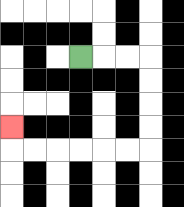{'start': '[3, 2]', 'end': '[0, 5]', 'path_directions': 'R,R,R,D,D,D,D,L,L,L,L,L,L,U', 'path_coordinates': '[[3, 2], [4, 2], [5, 2], [6, 2], [6, 3], [6, 4], [6, 5], [6, 6], [5, 6], [4, 6], [3, 6], [2, 6], [1, 6], [0, 6], [0, 5]]'}